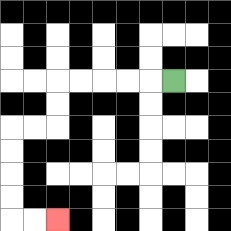{'start': '[7, 3]', 'end': '[2, 9]', 'path_directions': 'L,L,L,L,L,D,D,L,L,D,D,D,D,R,R', 'path_coordinates': '[[7, 3], [6, 3], [5, 3], [4, 3], [3, 3], [2, 3], [2, 4], [2, 5], [1, 5], [0, 5], [0, 6], [0, 7], [0, 8], [0, 9], [1, 9], [2, 9]]'}